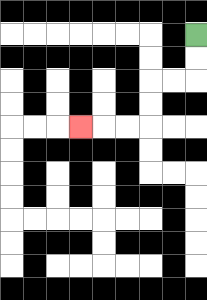{'start': '[8, 1]', 'end': '[3, 5]', 'path_directions': 'D,D,L,L,D,D,L,L,L', 'path_coordinates': '[[8, 1], [8, 2], [8, 3], [7, 3], [6, 3], [6, 4], [6, 5], [5, 5], [4, 5], [3, 5]]'}